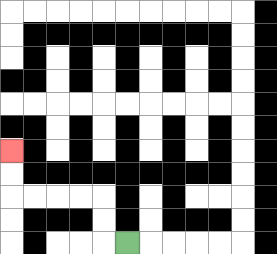{'start': '[5, 10]', 'end': '[0, 6]', 'path_directions': 'L,U,U,L,L,L,L,U,U', 'path_coordinates': '[[5, 10], [4, 10], [4, 9], [4, 8], [3, 8], [2, 8], [1, 8], [0, 8], [0, 7], [0, 6]]'}